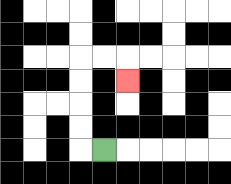{'start': '[4, 6]', 'end': '[5, 3]', 'path_directions': 'L,U,U,U,U,R,R,D', 'path_coordinates': '[[4, 6], [3, 6], [3, 5], [3, 4], [3, 3], [3, 2], [4, 2], [5, 2], [5, 3]]'}